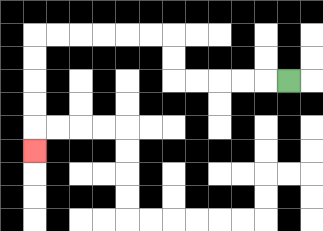{'start': '[12, 3]', 'end': '[1, 6]', 'path_directions': 'L,L,L,L,L,U,U,L,L,L,L,L,L,D,D,D,D,D', 'path_coordinates': '[[12, 3], [11, 3], [10, 3], [9, 3], [8, 3], [7, 3], [7, 2], [7, 1], [6, 1], [5, 1], [4, 1], [3, 1], [2, 1], [1, 1], [1, 2], [1, 3], [1, 4], [1, 5], [1, 6]]'}